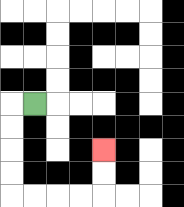{'start': '[1, 4]', 'end': '[4, 6]', 'path_directions': 'L,D,D,D,D,R,R,R,R,U,U', 'path_coordinates': '[[1, 4], [0, 4], [0, 5], [0, 6], [0, 7], [0, 8], [1, 8], [2, 8], [3, 8], [4, 8], [4, 7], [4, 6]]'}